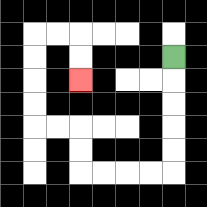{'start': '[7, 2]', 'end': '[3, 3]', 'path_directions': 'D,D,D,D,D,L,L,L,L,U,U,L,L,U,U,U,U,R,R,D,D', 'path_coordinates': '[[7, 2], [7, 3], [7, 4], [7, 5], [7, 6], [7, 7], [6, 7], [5, 7], [4, 7], [3, 7], [3, 6], [3, 5], [2, 5], [1, 5], [1, 4], [1, 3], [1, 2], [1, 1], [2, 1], [3, 1], [3, 2], [3, 3]]'}